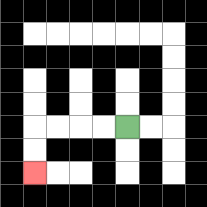{'start': '[5, 5]', 'end': '[1, 7]', 'path_directions': 'L,L,L,L,D,D', 'path_coordinates': '[[5, 5], [4, 5], [3, 5], [2, 5], [1, 5], [1, 6], [1, 7]]'}